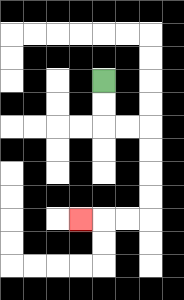{'start': '[4, 3]', 'end': '[3, 9]', 'path_directions': 'D,D,R,R,D,D,D,D,L,L,L', 'path_coordinates': '[[4, 3], [4, 4], [4, 5], [5, 5], [6, 5], [6, 6], [6, 7], [6, 8], [6, 9], [5, 9], [4, 9], [3, 9]]'}